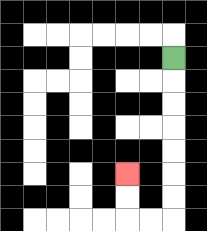{'start': '[7, 2]', 'end': '[5, 7]', 'path_directions': 'D,D,D,D,D,D,D,L,L,U,U', 'path_coordinates': '[[7, 2], [7, 3], [7, 4], [7, 5], [7, 6], [7, 7], [7, 8], [7, 9], [6, 9], [5, 9], [5, 8], [5, 7]]'}